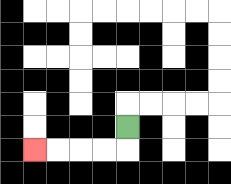{'start': '[5, 5]', 'end': '[1, 6]', 'path_directions': 'D,L,L,L,L', 'path_coordinates': '[[5, 5], [5, 6], [4, 6], [3, 6], [2, 6], [1, 6]]'}